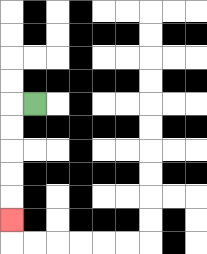{'start': '[1, 4]', 'end': '[0, 9]', 'path_directions': 'L,D,D,D,D,D', 'path_coordinates': '[[1, 4], [0, 4], [0, 5], [0, 6], [0, 7], [0, 8], [0, 9]]'}